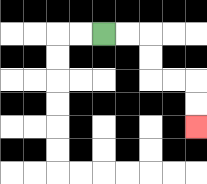{'start': '[4, 1]', 'end': '[8, 5]', 'path_directions': 'R,R,D,D,R,R,D,D', 'path_coordinates': '[[4, 1], [5, 1], [6, 1], [6, 2], [6, 3], [7, 3], [8, 3], [8, 4], [8, 5]]'}